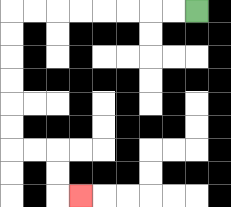{'start': '[8, 0]', 'end': '[3, 8]', 'path_directions': 'L,L,L,L,L,L,L,L,D,D,D,D,D,D,R,R,D,D,R', 'path_coordinates': '[[8, 0], [7, 0], [6, 0], [5, 0], [4, 0], [3, 0], [2, 0], [1, 0], [0, 0], [0, 1], [0, 2], [0, 3], [0, 4], [0, 5], [0, 6], [1, 6], [2, 6], [2, 7], [2, 8], [3, 8]]'}